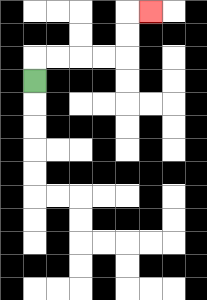{'start': '[1, 3]', 'end': '[6, 0]', 'path_directions': 'U,R,R,R,R,U,U,R', 'path_coordinates': '[[1, 3], [1, 2], [2, 2], [3, 2], [4, 2], [5, 2], [5, 1], [5, 0], [6, 0]]'}